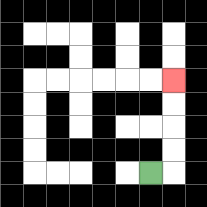{'start': '[6, 7]', 'end': '[7, 3]', 'path_directions': 'R,U,U,U,U', 'path_coordinates': '[[6, 7], [7, 7], [7, 6], [7, 5], [7, 4], [7, 3]]'}